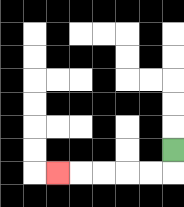{'start': '[7, 6]', 'end': '[2, 7]', 'path_directions': 'D,L,L,L,L,L', 'path_coordinates': '[[7, 6], [7, 7], [6, 7], [5, 7], [4, 7], [3, 7], [2, 7]]'}